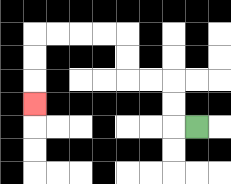{'start': '[8, 5]', 'end': '[1, 4]', 'path_directions': 'L,U,U,L,L,U,U,L,L,L,L,D,D,D', 'path_coordinates': '[[8, 5], [7, 5], [7, 4], [7, 3], [6, 3], [5, 3], [5, 2], [5, 1], [4, 1], [3, 1], [2, 1], [1, 1], [1, 2], [1, 3], [1, 4]]'}